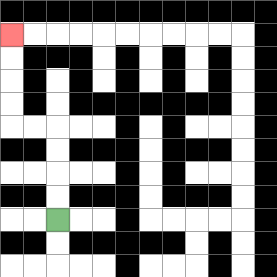{'start': '[2, 9]', 'end': '[0, 1]', 'path_directions': 'U,U,U,U,L,L,U,U,U,U', 'path_coordinates': '[[2, 9], [2, 8], [2, 7], [2, 6], [2, 5], [1, 5], [0, 5], [0, 4], [0, 3], [0, 2], [0, 1]]'}